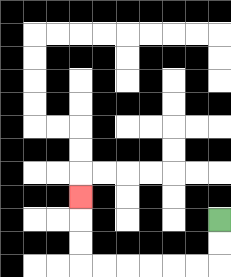{'start': '[9, 9]', 'end': '[3, 8]', 'path_directions': 'D,D,L,L,L,L,L,L,U,U,U', 'path_coordinates': '[[9, 9], [9, 10], [9, 11], [8, 11], [7, 11], [6, 11], [5, 11], [4, 11], [3, 11], [3, 10], [3, 9], [3, 8]]'}